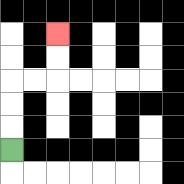{'start': '[0, 6]', 'end': '[2, 1]', 'path_directions': 'U,U,U,R,R,U,U', 'path_coordinates': '[[0, 6], [0, 5], [0, 4], [0, 3], [1, 3], [2, 3], [2, 2], [2, 1]]'}